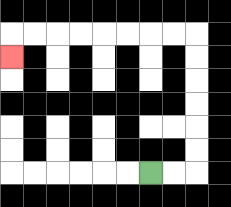{'start': '[6, 7]', 'end': '[0, 2]', 'path_directions': 'R,R,U,U,U,U,U,U,L,L,L,L,L,L,L,L,D', 'path_coordinates': '[[6, 7], [7, 7], [8, 7], [8, 6], [8, 5], [8, 4], [8, 3], [8, 2], [8, 1], [7, 1], [6, 1], [5, 1], [4, 1], [3, 1], [2, 1], [1, 1], [0, 1], [0, 2]]'}